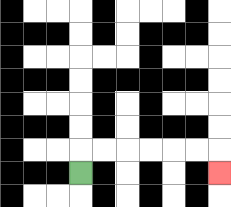{'start': '[3, 7]', 'end': '[9, 7]', 'path_directions': 'U,R,R,R,R,R,R,D', 'path_coordinates': '[[3, 7], [3, 6], [4, 6], [5, 6], [6, 6], [7, 6], [8, 6], [9, 6], [9, 7]]'}